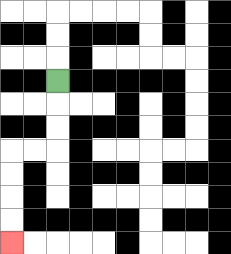{'start': '[2, 3]', 'end': '[0, 10]', 'path_directions': 'D,D,D,L,L,D,D,D,D', 'path_coordinates': '[[2, 3], [2, 4], [2, 5], [2, 6], [1, 6], [0, 6], [0, 7], [0, 8], [0, 9], [0, 10]]'}